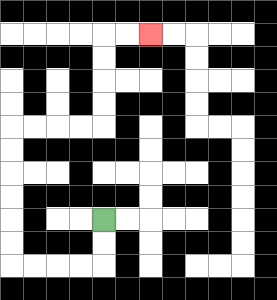{'start': '[4, 9]', 'end': '[6, 1]', 'path_directions': 'D,D,L,L,L,L,U,U,U,U,U,U,R,R,R,R,U,U,U,U,R,R', 'path_coordinates': '[[4, 9], [4, 10], [4, 11], [3, 11], [2, 11], [1, 11], [0, 11], [0, 10], [0, 9], [0, 8], [0, 7], [0, 6], [0, 5], [1, 5], [2, 5], [3, 5], [4, 5], [4, 4], [4, 3], [4, 2], [4, 1], [5, 1], [6, 1]]'}